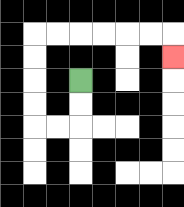{'start': '[3, 3]', 'end': '[7, 2]', 'path_directions': 'D,D,L,L,U,U,U,U,R,R,R,R,R,R,D', 'path_coordinates': '[[3, 3], [3, 4], [3, 5], [2, 5], [1, 5], [1, 4], [1, 3], [1, 2], [1, 1], [2, 1], [3, 1], [4, 1], [5, 1], [6, 1], [7, 1], [7, 2]]'}